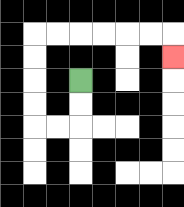{'start': '[3, 3]', 'end': '[7, 2]', 'path_directions': 'D,D,L,L,U,U,U,U,R,R,R,R,R,R,D', 'path_coordinates': '[[3, 3], [3, 4], [3, 5], [2, 5], [1, 5], [1, 4], [1, 3], [1, 2], [1, 1], [2, 1], [3, 1], [4, 1], [5, 1], [6, 1], [7, 1], [7, 2]]'}